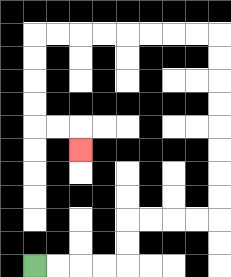{'start': '[1, 11]', 'end': '[3, 6]', 'path_directions': 'R,R,R,R,U,U,R,R,R,R,U,U,U,U,U,U,U,U,L,L,L,L,L,L,L,L,D,D,D,D,R,R,D', 'path_coordinates': '[[1, 11], [2, 11], [3, 11], [4, 11], [5, 11], [5, 10], [5, 9], [6, 9], [7, 9], [8, 9], [9, 9], [9, 8], [9, 7], [9, 6], [9, 5], [9, 4], [9, 3], [9, 2], [9, 1], [8, 1], [7, 1], [6, 1], [5, 1], [4, 1], [3, 1], [2, 1], [1, 1], [1, 2], [1, 3], [1, 4], [1, 5], [2, 5], [3, 5], [3, 6]]'}